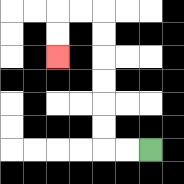{'start': '[6, 6]', 'end': '[2, 2]', 'path_directions': 'L,L,U,U,U,U,U,U,L,L,D,D', 'path_coordinates': '[[6, 6], [5, 6], [4, 6], [4, 5], [4, 4], [4, 3], [4, 2], [4, 1], [4, 0], [3, 0], [2, 0], [2, 1], [2, 2]]'}